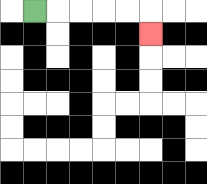{'start': '[1, 0]', 'end': '[6, 1]', 'path_directions': 'R,R,R,R,R,D', 'path_coordinates': '[[1, 0], [2, 0], [3, 0], [4, 0], [5, 0], [6, 0], [6, 1]]'}